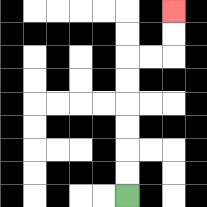{'start': '[5, 8]', 'end': '[7, 0]', 'path_directions': 'U,U,U,U,U,U,R,R,U,U', 'path_coordinates': '[[5, 8], [5, 7], [5, 6], [5, 5], [5, 4], [5, 3], [5, 2], [6, 2], [7, 2], [7, 1], [7, 0]]'}